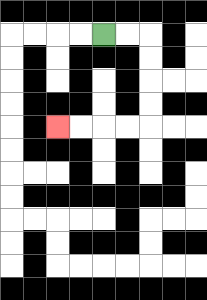{'start': '[4, 1]', 'end': '[2, 5]', 'path_directions': 'R,R,D,D,D,D,L,L,L,L', 'path_coordinates': '[[4, 1], [5, 1], [6, 1], [6, 2], [6, 3], [6, 4], [6, 5], [5, 5], [4, 5], [3, 5], [2, 5]]'}